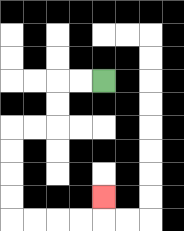{'start': '[4, 3]', 'end': '[4, 8]', 'path_directions': 'L,L,D,D,L,L,D,D,D,D,R,R,R,R,U', 'path_coordinates': '[[4, 3], [3, 3], [2, 3], [2, 4], [2, 5], [1, 5], [0, 5], [0, 6], [0, 7], [0, 8], [0, 9], [1, 9], [2, 9], [3, 9], [4, 9], [4, 8]]'}